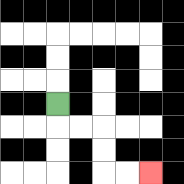{'start': '[2, 4]', 'end': '[6, 7]', 'path_directions': 'D,R,R,D,D,R,R', 'path_coordinates': '[[2, 4], [2, 5], [3, 5], [4, 5], [4, 6], [4, 7], [5, 7], [6, 7]]'}